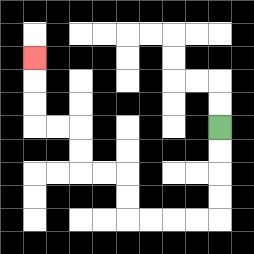{'start': '[9, 5]', 'end': '[1, 2]', 'path_directions': 'D,D,D,D,L,L,L,L,U,U,L,L,U,U,L,L,U,U,U', 'path_coordinates': '[[9, 5], [9, 6], [9, 7], [9, 8], [9, 9], [8, 9], [7, 9], [6, 9], [5, 9], [5, 8], [5, 7], [4, 7], [3, 7], [3, 6], [3, 5], [2, 5], [1, 5], [1, 4], [1, 3], [1, 2]]'}